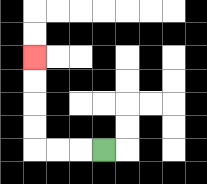{'start': '[4, 6]', 'end': '[1, 2]', 'path_directions': 'L,L,L,U,U,U,U', 'path_coordinates': '[[4, 6], [3, 6], [2, 6], [1, 6], [1, 5], [1, 4], [1, 3], [1, 2]]'}